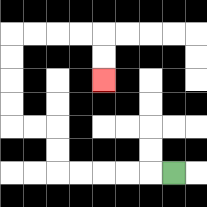{'start': '[7, 7]', 'end': '[4, 3]', 'path_directions': 'L,L,L,L,L,U,U,L,L,U,U,U,U,R,R,R,R,D,D', 'path_coordinates': '[[7, 7], [6, 7], [5, 7], [4, 7], [3, 7], [2, 7], [2, 6], [2, 5], [1, 5], [0, 5], [0, 4], [0, 3], [0, 2], [0, 1], [1, 1], [2, 1], [3, 1], [4, 1], [4, 2], [4, 3]]'}